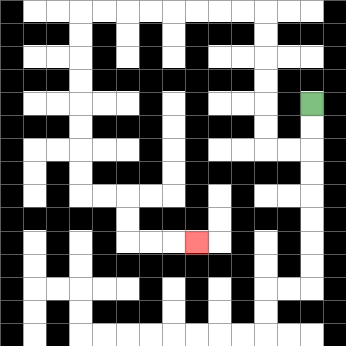{'start': '[13, 4]', 'end': '[8, 10]', 'path_directions': 'D,D,L,L,U,U,U,U,U,U,L,L,L,L,L,L,L,L,D,D,D,D,D,D,D,D,R,R,D,D,R,R,R', 'path_coordinates': '[[13, 4], [13, 5], [13, 6], [12, 6], [11, 6], [11, 5], [11, 4], [11, 3], [11, 2], [11, 1], [11, 0], [10, 0], [9, 0], [8, 0], [7, 0], [6, 0], [5, 0], [4, 0], [3, 0], [3, 1], [3, 2], [3, 3], [3, 4], [3, 5], [3, 6], [3, 7], [3, 8], [4, 8], [5, 8], [5, 9], [5, 10], [6, 10], [7, 10], [8, 10]]'}